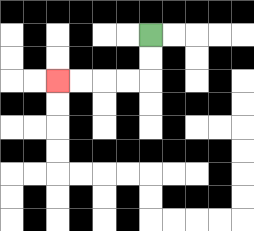{'start': '[6, 1]', 'end': '[2, 3]', 'path_directions': 'D,D,L,L,L,L', 'path_coordinates': '[[6, 1], [6, 2], [6, 3], [5, 3], [4, 3], [3, 3], [2, 3]]'}